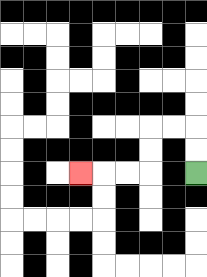{'start': '[8, 7]', 'end': '[3, 7]', 'path_directions': 'U,U,L,L,D,D,L,L,L', 'path_coordinates': '[[8, 7], [8, 6], [8, 5], [7, 5], [6, 5], [6, 6], [6, 7], [5, 7], [4, 7], [3, 7]]'}